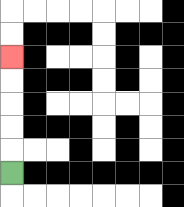{'start': '[0, 7]', 'end': '[0, 2]', 'path_directions': 'U,U,U,U,U', 'path_coordinates': '[[0, 7], [0, 6], [0, 5], [0, 4], [0, 3], [0, 2]]'}